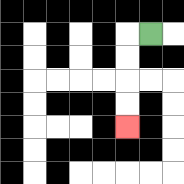{'start': '[6, 1]', 'end': '[5, 5]', 'path_directions': 'L,D,D,D,D', 'path_coordinates': '[[6, 1], [5, 1], [5, 2], [5, 3], [5, 4], [5, 5]]'}